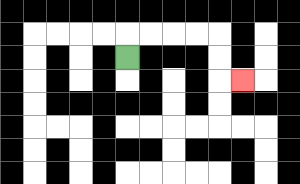{'start': '[5, 2]', 'end': '[10, 3]', 'path_directions': 'U,R,R,R,R,D,D,R', 'path_coordinates': '[[5, 2], [5, 1], [6, 1], [7, 1], [8, 1], [9, 1], [9, 2], [9, 3], [10, 3]]'}